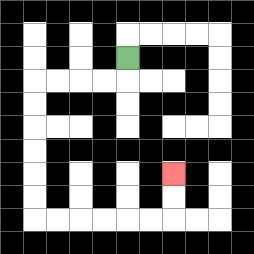{'start': '[5, 2]', 'end': '[7, 7]', 'path_directions': 'D,L,L,L,L,D,D,D,D,D,D,R,R,R,R,R,R,U,U', 'path_coordinates': '[[5, 2], [5, 3], [4, 3], [3, 3], [2, 3], [1, 3], [1, 4], [1, 5], [1, 6], [1, 7], [1, 8], [1, 9], [2, 9], [3, 9], [4, 9], [5, 9], [6, 9], [7, 9], [7, 8], [7, 7]]'}